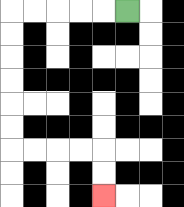{'start': '[5, 0]', 'end': '[4, 8]', 'path_directions': 'L,L,L,L,L,D,D,D,D,D,D,R,R,R,R,D,D', 'path_coordinates': '[[5, 0], [4, 0], [3, 0], [2, 0], [1, 0], [0, 0], [0, 1], [0, 2], [0, 3], [0, 4], [0, 5], [0, 6], [1, 6], [2, 6], [3, 6], [4, 6], [4, 7], [4, 8]]'}